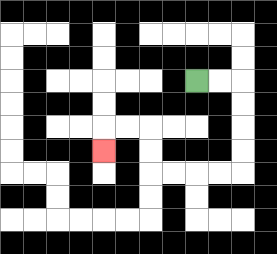{'start': '[8, 3]', 'end': '[4, 6]', 'path_directions': 'R,R,D,D,D,D,L,L,L,L,U,U,L,L,D', 'path_coordinates': '[[8, 3], [9, 3], [10, 3], [10, 4], [10, 5], [10, 6], [10, 7], [9, 7], [8, 7], [7, 7], [6, 7], [6, 6], [6, 5], [5, 5], [4, 5], [4, 6]]'}